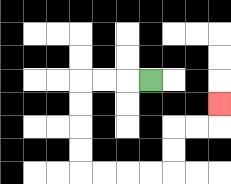{'start': '[6, 3]', 'end': '[9, 4]', 'path_directions': 'L,L,L,D,D,D,D,R,R,R,R,U,U,R,R,U', 'path_coordinates': '[[6, 3], [5, 3], [4, 3], [3, 3], [3, 4], [3, 5], [3, 6], [3, 7], [4, 7], [5, 7], [6, 7], [7, 7], [7, 6], [7, 5], [8, 5], [9, 5], [9, 4]]'}